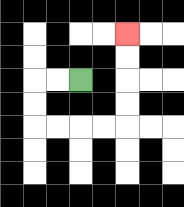{'start': '[3, 3]', 'end': '[5, 1]', 'path_directions': 'L,L,D,D,R,R,R,R,U,U,U,U', 'path_coordinates': '[[3, 3], [2, 3], [1, 3], [1, 4], [1, 5], [2, 5], [3, 5], [4, 5], [5, 5], [5, 4], [5, 3], [5, 2], [5, 1]]'}